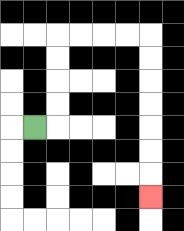{'start': '[1, 5]', 'end': '[6, 8]', 'path_directions': 'R,U,U,U,U,R,R,R,R,D,D,D,D,D,D,D', 'path_coordinates': '[[1, 5], [2, 5], [2, 4], [2, 3], [2, 2], [2, 1], [3, 1], [4, 1], [5, 1], [6, 1], [6, 2], [6, 3], [6, 4], [6, 5], [6, 6], [6, 7], [6, 8]]'}